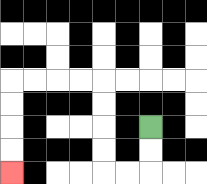{'start': '[6, 5]', 'end': '[0, 7]', 'path_directions': 'D,D,L,L,U,U,U,U,L,L,L,L,D,D,D,D', 'path_coordinates': '[[6, 5], [6, 6], [6, 7], [5, 7], [4, 7], [4, 6], [4, 5], [4, 4], [4, 3], [3, 3], [2, 3], [1, 3], [0, 3], [0, 4], [0, 5], [0, 6], [0, 7]]'}